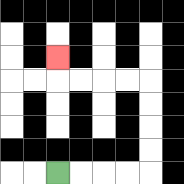{'start': '[2, 7]', 'end': '[2, 2]', 'path_directions': 'R,R,R,R,U,U,U,U,L,L,L,L,U', 'path_coordinates': '[[2, 7], [3, 7], [4, 7], [5, 7], [6, 7], [6, 6], [6, 5], [6, 4], [6, 3], [5, 3], [4, 3], [3, 3], [2, 3], [2, 2]]'}